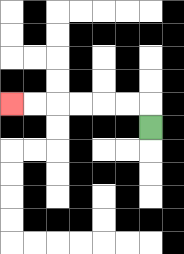{'start': '[6, 5]', 'end': '[0, 4]', 'path_directions': 'U,L,L,L,L,L,L', 'path_coordinates': '[[6, 5], [6, 4], [5, 4], [4, 4], [3, 4], [2, 4], [1, 4], [0, 4]]'}